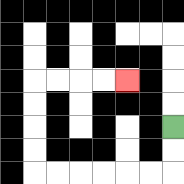{'start': '[7, 5]', 'end': '[5, 3]', 'path_directions': 'D,D,L,L,L,L,L,L,U,U,U,U,R,R,R,R', 'path_coordinates': '[[7, 5], [7, 6], [7, 7], [6, 7], [5, 7], [4, 7], [3, 7], [2, 7], [1, 7], [1, 6], [1, 5], [1, 4], [1, 3], [2, 3], [3, 3], [4, 3], [5, 3]]'}